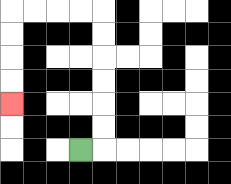{'start': '[3, 6]', 'end': '[0, 4]', 'path_directions': 'R,U,U,U,U,U,U,L,L,L,L,D,D,D,D', 'path_coordinates': '[[3, 6], [4, 6], [4, 5], [4, 4], [4, 3], [4, 2], [4, 1], [4, 0], [3, 0], [2, 0], [1, 0], [0, 0], [0, 1], [0, 2], [0, 3], [0, 4]]'}